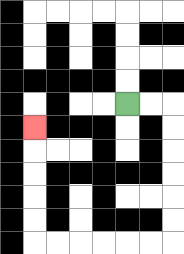{'start': '[5, 4]', 'end': '[1, 5]', 'path_directions': 'R,R,D,D,D,D,D,D,L,L,L,L,L,L,U,U,U,U,U', 'path_coordinates': '[[5, 4], [6, 4], [7, 4], [7, 5], [7, 6], [7, 7], [7, 8], [7, 9], [7, 10], [6, 10], [5, 10], [4, 10], [3, 10], [2, 10], [1, 10], [1, 9], [1, 8], [1, 7], [1, 6], [1, 5]]'}